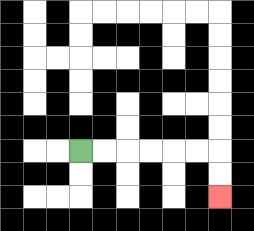{'start': '[3, 6]', 'end': '[9, 8]', 'path_directions': 'R,R,R,R,R,R,D,D', 'path_coordinates': '[[3, 6], [4, 6], [5, 6], [6, 6], [7, 6], [8, 6], [9, 6], [9, 7], [9, 8]]'}